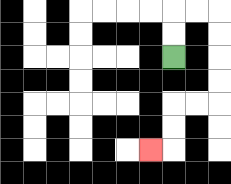{'start': '[7, 2]', 'end': '[6, 6]', 'path_directions': 'U,U,R,R,D,D,D,D,L,L,D,D,L', 'path_coordinates': '[[7, 2], [7, 1], [7, 0], [8, 0], [9, 0], [9, 1], [9, 2], [9, 3], [9, 4], [8, 4], [7, 4], [7, 5], [7, 6], [6, 6]]'}